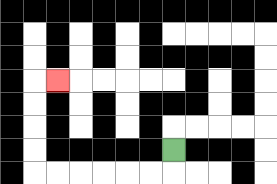{'start': '[7, 6]', 'end': '[2, 3]', 'path_directions': 'D,L,L,L,L,L,L,U,U,U,U,R', 'path_coordinates': '[[7, 6], [7, 7], [6, 7], [5, 7], [4, 7], [3, 7], [2, 7], [1, 7], [1, 6], [1, 5], [1, 4], [1, 3], [2, 3]]'}